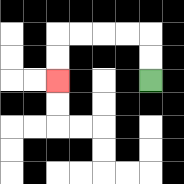{'start': '[6, 3]', 'end': '[2, 3]', 'path_directions': 'U,U,L,L,L,L,D,D', 'path_coordinates': '[[6, 3], [6, 2], [6, 1], [5, 1], [4, 1], [3, 1], [2, 1], [2, 2], [2, 3]]'}